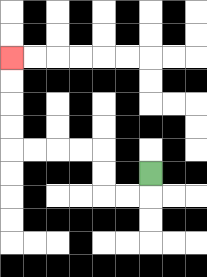{'start': '[6, 7]', 'end': '[0, 2]', 'path_directions': 'D,L,L,U,U,L,L,L,L,U,U,U,U', 'path_coordinates': '[[6, 7], [6, 8], [5, 8], [4, 8], [4, 7], [4, 6], [3, 6], [2, 6], [1, 6], [0, 6], [0, 5], [0, 4], [0, 3], [0, 2]]'}